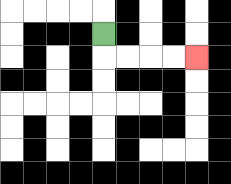{'start': '[4, 1]', 'end': '[8, 2]', 'path_directions': 'D,R,R,R,R', 'path_coordinates': '[[4, 1], [4, 2], [5, 2], [6, 2], [7, 2], [8, 2]]'}